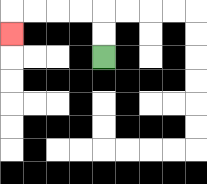{'start': '[4, 2]', 'end': '[0, 1]', 'path_directions': 'U,U,L,L,L,L,D', 'path_coordinates': '[[4, 2], [4, 1], [4, 0], [3, 0], [2, 0], [1, 0], [0, 0], [0, 1]]'}